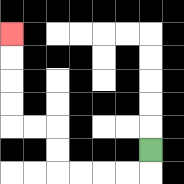{'start': '[6, 6]', 'end': '[0, 1]', 'path_directions': 'D,L,L,L,L,U,U,L,L,U,U,U,U', 'path_coordinates': '[[6, 6], [6, 7], [5, 7], [4, 7], [3, 7], [2, 7], [2, 6], [2, 5], [1, 5], [0, 5], [0, 4], [0, 3], [0, 2], [0, 1]]'}